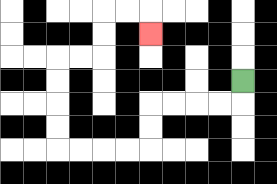{'start': '[10, 3]', 'end': '[6, 1]', 'path_directions': 'D,L,L,L,L,D,D,L,L,L,L,U,U,U,U,R,R,U,U,R,R,D', 'path_coordinates': '[[10, 3], [10, 4], [9, 4], [8, 4], [7, 4], [6, 4], [6, 5], [6, 6], [5, 6], [4, 6], [3, 6], [2, 6], [2, 5], [2, 4], [2, 3], [2, 2], [3, 2], [4, 2], [4, 1], [4, 0], [5, 0], [6, 0], [6, 1]]'}